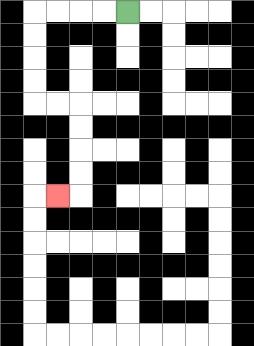{'start': '[5, 0]', 'end': '[2, 8]', 'path_directions': 'L,L,L,L,D,D,D,D,R,R,D,D,D,D,L', 'path_coordinates': '[[5, 0], [4, 0], [3, 0], [2, 0], [1, 0], [1, 1], [1, 2], [1, 3], [1, 4], [2, 4], [3, 4], [3, 5], [3, 6], [3, 7], [3, 8], [2, 8]]'}